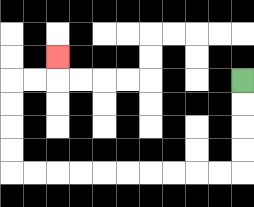{'start': '[10, 3]', 'end': '[2, 2]', 'path_directions': 'D,D,D,D,L,L,L,L,L,L,L,L,L,L,U,U,U,U,R,R,U', 'path_coordinates': '[[10, 3], [10, 4], [10, 5], [10, 6], [10, 7], [9, 7], [8, 7], [7, 7], [6, 7], [5, 7], [4, 7], [3, 7], [2, 7], [1, 7], [0, 7], [0, 6], [0, 5], [0, 4], [0, 3], [1, 3], [2, 3], [2, 2]]'}